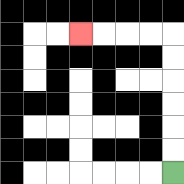{'start': '[7, 7]', 'end': '[3, 1]', 'path_directions': 'U,U,U,U,U,U,L,L,L,L', 'path_coordinates': '[[7, 7], [7, 6], [7, 5], [7, 4], [7, 3], [7, 2], [7, 1], [6, 1], [5, 1], [4, 1], [3, 1]]'}